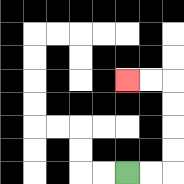{'start': '[5, 7]', 'end': '[5, 3]', 'path_directions': 'R,R,U,U,U,U,L,L', 'path_coordinates': '[[5, 7], [6, 7], [7, 7], [7, 6], [7, 5], [7, 4], [7, 3], [6, 3], [5, 3]]'}